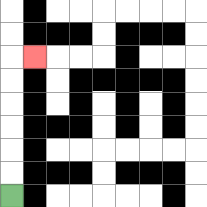{'start': '[0, 8]', 'end': '[1, 2]', 'path_directions': 'U,U,U,U,U,U,R', 'path_coordinates': '[[0, 8], [0, 7], [0, 6], [0, 5], [0, 4], [0, 3], [0, 2], [1, 2]]'}